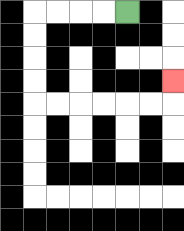{'start': '[5, 0]', 'end': '[7, 3]', 'path_directions': 'L,L,L,L,D,D,D,D,R,R,R,R,R,R,U', 'path_coordinates': '[[5, 0], [4, 0], [3, 0], [2, 0], [1, 0], [1, 1], [1, 2], [1, 3], [1, 4], [2, 4], [3, 4], [4, 4], [5, 4], [6, 4], [7, 4], [7, 3]]'}